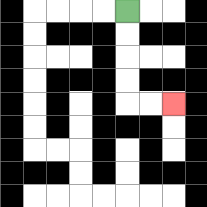{'start': '[5, 0]', 'end': '[7, 4]', 'path_directions': 'D,D,D,D,R,R', 'path_coordinates': '[[5, 0], [5, 1], [5, 2], [5, 3], [5, 4], [6, 4], [7, 4]]'}